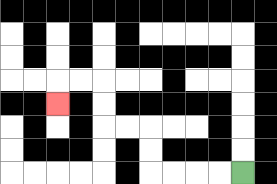{'start': '[10, 7]', 'end': '[2, 4]', 'path_directions': 'L,L,L,L,U,U,L,L,U,U,L,L,D', 'path_coordinates': '[[10, 7], [9, 7], [8, 7], [7, 7], [6, 7], [6, 6], [6, 5], [5, 5], [4, 5], [4, 4], [4, 3], [3, 3], [2, 3], [2, 4]]'}